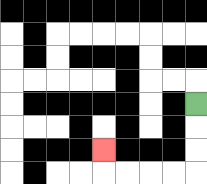{'start': '[8, 4]', 'end': '[4, 6]', 'path_directions': 'D,D,D,L,L,L,L,U', 'path_coordinates': '[[8, 4], [8, 5], [8, 6], [8, 7], [7, 7], [6, 7], [5, 7], [4, 7], [4, 6]]'}